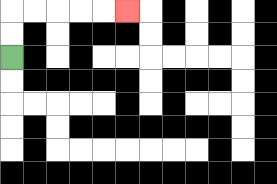{'start': '[0, 2]', 'end': '[5, 0]', 'path_directions': 'U,U,R,R,R,R,R', 'path_coordinates': '[[0, 2], [0, 1], [0, 0], [1, 0], [2, 0], [3, 0], [4, 0], [5, 0]]'}